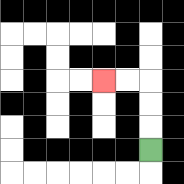{'start': '[6, 6]', 'end': '[4, 3]', 'path_directions': 'U,U,U,L,L', 'path_coordinates': '[[6, 6], [6, 5], [6, 4], [6, 3], [5, 3], [4, 3]]'}